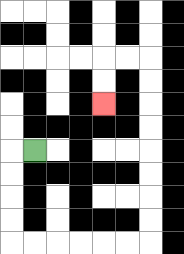{'start': '[1, 6]', 'end': '[4, 4]', 'path_directions': 'L,D,D,D,D,R,R,R,R,R,R,U,U,U,U,U,U,U,U,L,L,D,D', 'path_coordinates': '[[1, 6], [0, 6], [0, 7], [0, 8], [0, 9], [0, 10], [1, 10], [2, 10], [3, 10], [4, 10], [5, 10], [6, 10], [6, 9], [6, 8], [6, 7], [6, 6], [6, 5], [6, 4], [6, 3], [6, 2], [5, 2], [4, 2], [4, 3], [4, 4]]'}